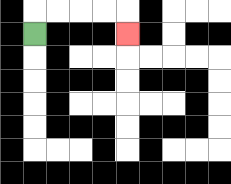{'start': '[1, 1]', 'end': '[5, 1]', 'path_directions': 'U,R,R,R,R,D', 'path_coordinates': '[[1, 1], [1, 0], [2, 0], [3, 0], [4, 0], [5, 0], [5, 1]]'}